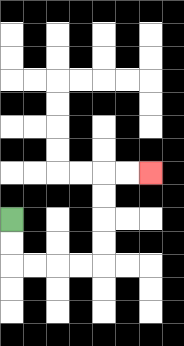{'start': '[0, 9]', 'end': '[6, 7]', 'path_directions': 'D,D,R,R,R,R,U,U,U,U,R,R', 'path_coordinates': '[[0, 9], [0, 10], [0, 11], [1, 11], [2, 11], [3, 11], [4, 11], [4, 10], [4, 9], [4, 8], [4, 7], [5, 7], [6, 7]]'}